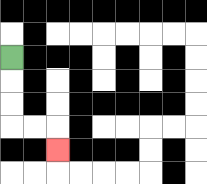{'start': '[0, 2]', 'end': '[2, 6]', 'path_directions': 'D,D,D,R,R,D', 'path_coordinates': '[[0, 2], [0, 3], [0, 4], [0, 5], [1, 5], [2, 5], [2, 6]]'}